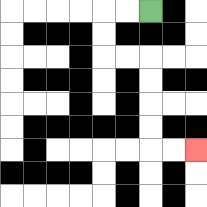{'start': '[6, 0]', 'end': '[8, 6]', 'path_directions': 'L,L,D,D,R,R,D,D,D,D,R,R', 'path_coordinates': '[[6, 0], [5, 0], [4, 0], [4, 1], [4, 2], [5, 2], [6, 2], [6, 3], [6, 4], [6, 5], [6, 6], [7, 6], [8, 6]]'}